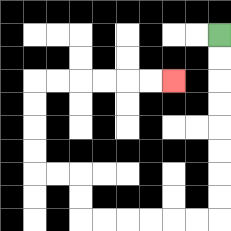{'start': '[9, 1]', 'end': '[7, 3]', 'path_directions': 'D,D,D,D,D,D,D,D,L,L,L,L,L,L,U,U,L,L,U,U,U,U,R,R,R,R,R,R', 'path_coordinates': '[[9, 1], [9, 2], [9, 3], [9, 4], [9, 5], [9, 6], [9, 7], [9, 8], [9, 9], [8, 9], [7, 9], [6, 9], [5, 9], [4, 9], [3, 9], [3, 8], [3, 7], [2, 7], [1, 7], [1, 6], [1, 5], [1, 4], [1, 3], [2, 3], [3, 3], [4, 3], [5, 3], [6, 3], [7, 3]]'}